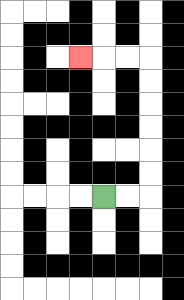{'start': '[4, 8]', 'end': '[3, 2]', 'path_directions': 'R,R,U,U,U,U,U,U,L,L,L', 'path_coordinates': '[[4, 8], [5, 8], [6, 8], [6, 7], [6, 6], [6, 5], [6, 4], [6, 3], [6, 2], [5, 2], [4, 2], [3, 2]]'}